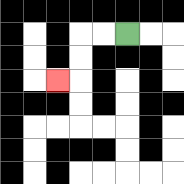{'start': '[5, 1]', 'end': '[2, 3]', 'path_directions': 'L,L,D,D,L', 'path_coordinates': '[[5, 1], [4, 1], [3, 1], [3, 2], [3, 3], [2, 3]]'}